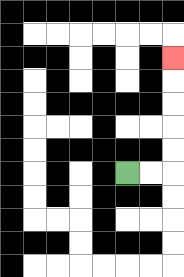{'start': '[5, 7]', 'end': '[7, 2]', 'path_directions': 'R,R,U,U,U,U,U', 'path_coordinates': '[[5, 7], [6, 7], [7, 7], [7, 6], [7, 5], [7, 4], [7, 3], [7, 2]]'}